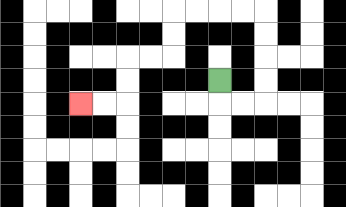{'start': '[9, 3]', 'end': '[3, 4]', 'path_directions': 'D,R,R,U,U,U,U,L,L,L,L,D,D,L,L,D,D,L,L', 'path_coordinates': '[[9, 3], [9, 4], [10, 4], [11, 4], [11, 3], [11, 2], [11, 1], [11, 0], [10, 0], [9, 0], [8, 0], [7, 0], [7, 1], [7, 2], [6, 2], [5, 2], [5, 3], [5, 4], [4, 4], [3, 4]]'}